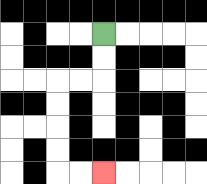{'start': '[4, 1]', 'end': '[4, 7]', 'path_directions': 'D,D,L,L,D,D,D,D,R,R', 'path_coordinates': '[[4, 1], [4, 2], [4, 3], [3, 3], [2, 3], [2, 4], [2, 5], [2, 6], [2, 7], [3, 7], [4, 7]]'}